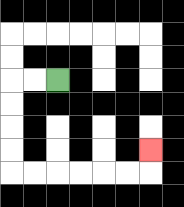{'start': '[2, 3]', 'end': '[6, 6]', 'path_directions': 'L,L,D,D,D,D,R,R,R,R,R,R,U', 'path_coordinates': '[[2, 3], [1, 3], [0, 3], [0, 4], [0, 5], [0, 6], [0, 7], [1, 7], [2, 7], [3, 7], [4, 7], [5, 7], [6, 7], [6, 6]]'}